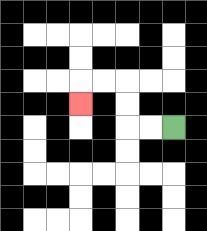{'start': '[7, 5]', 'end': '[3, 4]', 'path_directions': 'L,L,U,U,L,L,D', 'path_coordinates': '[[7, 5], [6, 5], [5, 5], [5, 4], [5, 3], [4, 3], [3, 3], [3, 4]]'}